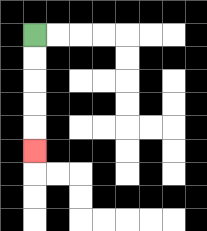{'start': '[1, 1]', 'end': '[1, 6]', 'path_directions': 'D,D,D,D,D', 'path_coordinates': '[[1, 1], [1, 2], [1, 3], [1, 4], [1, 5], [1, 6]]'}